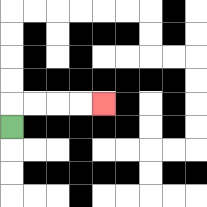{'start': '[0, 5]', 'end': '[4, 4]', 'path_directions': 'U,R,R,R,R', 'path_coordinates': '[[0, 5], [0, 4], [1, 4], [2, 4], [3, 4], [4, 4]]'}